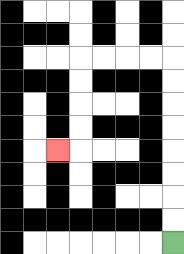{'start': '[7, 10]', 'end': '[2, 6]', 'path_directions': 'U,U,U,U,U,U,U,U,L,L,L,L,D,D,D,D,L', 'path_coordinates': '[[7, 10], [7, 9], [7, 8], [7, 7], [7, 6], [7, 5], [7, 4], [7, 3], [7, 2], [6, 2], [5, 2], [4, 2], [3, 2], [3, 3], [3, 4], [3, 5], [3, 6], [2, 6]]'}